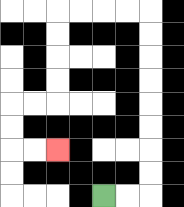{'start': '[4, 8]', 'end': '[2, 6]', 'path_directions': 'R,R,U,U,U,U,U,U,U,U,L,L,L,L,D,D,D,D,L,L,D,D,R,R', 'path_coordinates': '[[4, 8], [5, 8], [6, 8], [6, 7], [6, 6], [6, 5], [6, 4], [6, 3], [6, 2], [6, 1], [6, 0], [5, 0], [4, 0], [3, 0], [2, 0], [2, 1], [2, 2], [2, 3], [2, 4], [1, 4], [0, 4], [0, 5], [0, 6], [1, 6], [2, 6]]'}